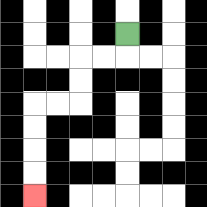{'start': '[5, 1]', 'end': '[1, 8]', 'path_directions': 'D,L,L,D,D,L,L,D,D,D,D', 'path_coordinates': '[[5, 1], [5, 2], [4, 2], [3, 2], [3, 3], [3, 4], [2, 4], [1, 4], [1, 5], [1, 6], [1, 7], [1, 8]]'}